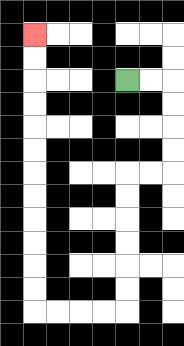{'start': '[5, 3]', 'end': '[1, 1]', 'path_directions': 'R,R,D,D,D,D,L,L,D,D,D,D,D,D,L,L,L,L,U,U,U,U,U,U,U,U,U,U,U,U', 'path_coordinates': '[[5, 3], [6, 3], [7, 3], [7, 4], [7, 5], [7, 6], [7, 7], [6, 7], [5, 7], [5, 8], [5, 9], [5, 10], [5, 11], [5, 12], [5, 13], [4, 13], [3, 13], [2, 13], [1, 13], [1, 12], [1, 11], [1, 10], [1, 9], [1, 8], [1, 7], [1, 6], [1, 5], [1, 4], [1, 3], [1, 2], [1, 1]]'}